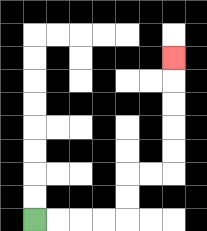{'start': '[1, 9]', 'end': '[7, 2]', 'path_directions': 'R,R,R,R,U,U,R,R,U,U,U,U,U', 'path_coordinates': '[[1, 9], [2, 9], [3, 9], [4, 9], [5, 9], [5, 8], [5, 7], [6, 7], [7, 7], [7, 6], [7, 5], [7, 4], [7, 3], [7, 2]]'}